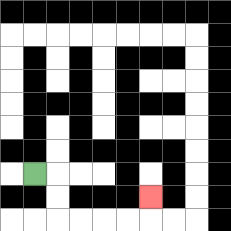{'start': '[1, 7]', 'end': '[6, 8]', 'path_directions': 'R,D,D,R,R,R,R,U', 'path_coordinates': '[[1, 7], [2, 7], [2, 8], [2, 9], [3, 9], [4, 9], [5, 9], [6, 9], [6, 8]]'}